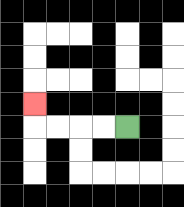{'start': '[5, 5]', 'end': '[1, 4]', 'path_directions': 'L,L,L,L,U', 'path_coordinates': '[[5, 5], [4, 5], [3, 5], [2, 5], [1, 5], [1, 4]]'}